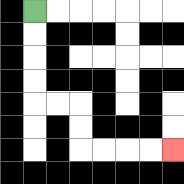{'start': '[1, 0]', 'end': '[7, 6]', 'path_directions': 'D,D,D,D,R,R,D,D,R,R,R,R', 'path_coordinates': '[[1, 0], [1, 1], [1, 2], [1, 3], [1, 4], [2, 4], [3, 4], [3, 5], [3, 6], [4, 6], [5, 6], [6, 6], [7, 6]]'}